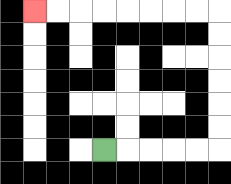{'start': '[4, 6]', 'end': '[1, 0]', 'path_directions': 'R,R,R,R,R,U,U,U,U,U,U,L,L,L,L,L,L,L,L', 'path_coordinates': '[[4, 6], [5, 6], [6, 6], [7, 6], [8, 6], [9, 6], [9, 5], [9, 4], [9, 3], [9, 2], [9, 1], [9, 0], [8, 0], [7, 0], [6, 0], [5, 0], [4, 0], [3, 0], [2, 0], [1, 0]]'}